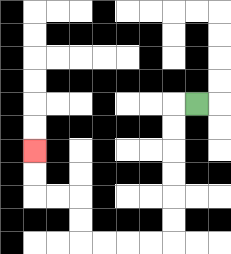{'start': '[8, 4]', 'end': '[1, 6]', 'path_directions': 'L,D,D,D,D,D,D,L,L,L,L,U,U,L,L,U,U', 'path_coordinates': '[[8, 4], [7, 4], [7, 5], [7, 6], [7, 7], [7, 8], [7, 9], [7, 10], [6, 10], [5, 10], [4, 10], [3, 10], [3, 9], [3, 8], [2, 8], [1, 8], [1, 7], [1, 6]]'}